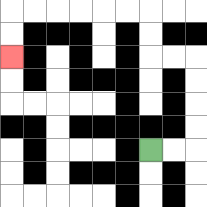{'start': '[6, 6]', 'end': '[0, 2]', 'path_directions': 'R,R,U,U,U,U,L,L,U,U,L,L,L,L,L,L,D,D', 'path_coordinates': '[[6, 6], [7, 6], [8, 6], [8, 5], [8, 4], [8, 3], [8, 2], [7, 2], [6, 2], [6, 1], [6, 0], [5, 0], [4, 0], [3, 0], [2, 0], [1, 0], [0, 0], [0, 1], [0, 2]]'}